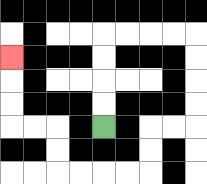{'start': '[4, 5]', 'end': '[0, 2]', 'path_directions': 'U,U,U,U,R,R,R,R,D,D,D,D,L,L,D,D,L,L,L,L,U,U,L,L,U,U,U', 'path_coordinates': '[[4, 5], [4, 4], [4, 3], [4, 2], [4, 1], [5, 1], [6, 1], [7, 1], [8, 1], [8, 2], [8, 3], [8, 4], [8, 5], [7, 5], [6, 5], [6, 6], [6, 7], [5, 7], [4, 7], [3, 7], [2, 7], [2, 6], [2, 5], [1, 5], [0, 5], [0, 4], [0, 3], [0, 2]]'}